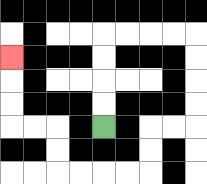{'start': '[4, 5]', 'end': '[0, 2]', 'path_directions': 'U,U,U,U,R,R,R,R,D,D,D,D,L,L,D,D,L,L,L,L,U,U,L,L,U,U,U', 'path_coordinates': '[[4, 5], [4, 4], [4, 3], [4, 2], [4, 1], [5, 1], [6, 1], [7, 1], [8, 1], [8, 2], [8, 3], [8, 4], [8, 5], [7, 5], [6, 5], [6, 6], [6, 7], [5, 7], [4, 7], [3, 7], [2, 7], [2, 6], [2, 5], [1, 5], [0, 5], [0, 4], [0, 3], [0, 2]]'}